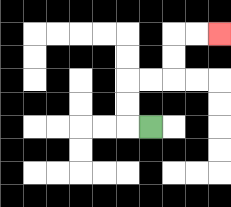{'start': '[6, 5]', 'end': '[9, 1]', 'path_directions': 'L,U,U,R,R,U,U,R,R', 'path_coordinates': '[[6, 5], [5, 5], [5, 4], [5, 3], [6, 3], [7, 3], [7, 2], [7, 1], [8, 1], [9, 1]]'}